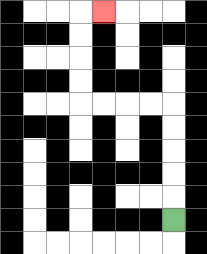{'start': '[7, 9]', 'end': '[4, 0]', 'path_directions': 'U,U,U,U,U,L,L,L,L,U,U,U,U,R', 'path_coordinates': '[[7, 9], [7, 8], [7, 7], [7, 6], [7, 5], [7, 4], [6, 4], [5, 4], [4, 4], [3, 4], [3, 3], [3, 2], [3, 1], [3, 0], [4, 0]]'}